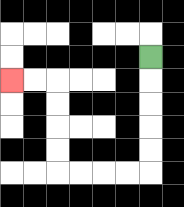{'start': '[6, 2]', 'end': '[0, 3]', 'path_directions': 'D,D,D,D,D,L,L,L,L,U,U,U,U,L,L', 'path_coordinates': '[[6, 2], [6, 3], [6, 4], [6, 5], [6, 6], [6, 7], [5, 7], [4, 7], [3, 7], [2, 7], [2, 6], [2, 5], [2, 4], [2, 3], [1, 3], [0, 3]]'}